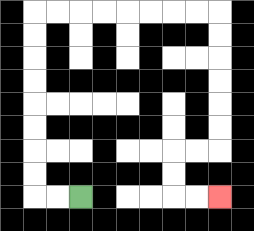{'start': '[3, 8]', 'end': '[9, 8]', 'path_directions': 'L,L,U,U,U,U,U,U,U,U,R,R,R,R,R,R,R,R,D,D,D,D,D,D,L,L,D,D,R,R', 'path_coordinates': '[[3, 8], [2, 8], [1, 8], [1, 7], [1, 6], [1, 5], [1, 4], [1, 3], [1, 2], [1, 1], [1, 0], [2, 0], [3, 0], [4, 0], [5, 0], [6, 0], [7, 0], [8, 0], [9, 0], [9, 1], [9, 2], [9, 3], [9, 4], [9, 5], [9, 6], [8, 6], [7, 6], [7, 7], [7, 8], [8, 8], [9, 8]]'}